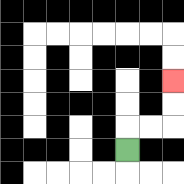{'start': '[5, 6]', 'end': '[7, 3]', 'path_directions': 'U,R,R,U,U', 'path_coordinates': '[[5, 6], [5, 5], [6, 5], [7, 5], [7, 4], [7, 3]]'}